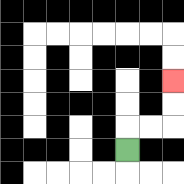{'start': '[5, 6]', 'end': '[7, 3]', 'path_directions': 'U,R,R,U,U', 'path_coordinates': '[[5, 6], [5, 5], [6, 5], [7, 5], [7, 4], [7, 3]]'}